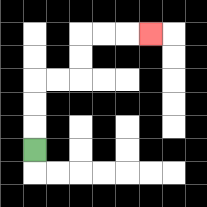{'start': '[1, 6]', 'end': '[6, 1]', 'path_directions': 'U,U,U,R,R,U,U,R,R,R', 'path_coordinates': '[[1, 6], [1, 5], [1, 4], [1, 3], [2, 3], [3, 3], [3, 2], [3, 1], [4, 1], [5, 1], [6, 1]]'}